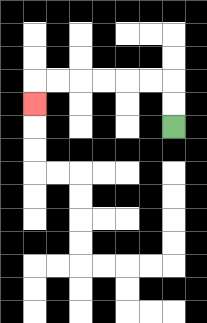{'start': '[7, 5]', 'end': '[1, 4]', 'path_directions': 'U,U,L,L,L,L,L,L,D', 'path_coordinates': '[[7, 5], [7, 4], [7, 3], [6, 3], [5, 3], [4, 3], [3, 3], [2, 3], [1, 3], [1, 4]]'}